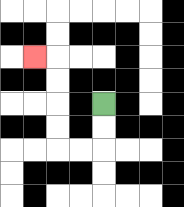{'start': '[4, 4]', 'end': '[1, 2]', 'path_directions': 'D,D,L,L,U,U,U,U,L', 'path_coordinates': '[[4, 4], [4, 5], [4, 6], [3, 6], [2, 6], [2, 5], [2, 4], [2, 3], [2, 2], [1, 2]]'}